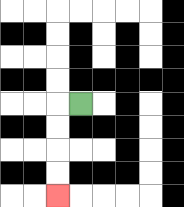{'start': '[3, 4]', 'end': '[2, 8]', 'path_directions': 'L,D,D,D,D', 'path_coordinates': '[[3, 4], [2, 4], [2, 5], [2, 6], [2, 7], [2, 8]]'}